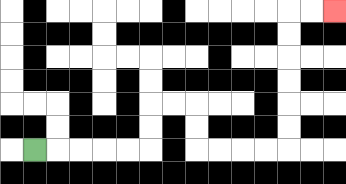{'start': '[1, 6]', 'end': '[14, 0]', 'path_directions': 'R,R,R,R,R,U,U,R,R,D,D,R,R,R,R,U,U,U,U,U,U,R,R', 'path_coordinates': '[[1, 6], [2, 6], [3, 6], [4, 6], [5, 6], [6, 6], [6, 5], [6, 4], [7, 4], [8, 4], [8, 5], [8, 6], [9, 6], [10, 6], [11, 6], [12, 6], [12, 5], [12, 4], [12, 3], [12, 2], [12, 1], [12, 0], [13, 0], [14, 0]]'}